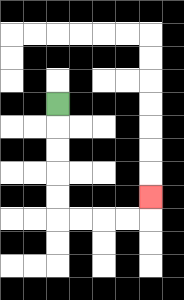{'start': '[2, 4]', 'end': '[6, 8]', 'path_directions': 'D,D,D,D,D,R,R,R,R,U', 'path_coordinates': '[[2, 4], [2, 5], [2, 6], [2, 7], [2, 8], [2, 9], [3, 9], [4, 9], [5, 9], [6, 9], [6, 8]]'}